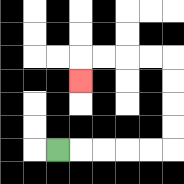{'start': '[2, 6]', 'end': '[3, 3]', 'path_directions': 'R,R,R,R,R,U,U,U,U,L,L,L,L,D', 'path_coordinates': '[[2, 6], [3, 6], [4, 6], [5, 6], [6, 6], [7, 6], [7, 5], [7, 4], [7, 3], [7, 2], [6, 2], [5, 2], [4, 2], [3, 2], [3, 3]]'}